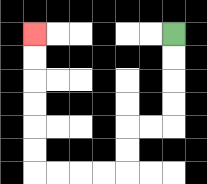{'start': '[7, 1]', 'end': '[1, 1]', 'path_directions': 'D,D,D,D,L,L,D,D,L,L,L,L,U,U,U,U,U,U', 'path_coordinates': '[[7, 1], [7, 2], [7, 3], [7, 4], [7, 5], [6, 5], [5, 5], [5, 6], [5, 7], [4, 7], [3, 7], [2, 7], [1, 7], [1, 6], [1, 5], [1, 4], [1, 3], [1, 2], [1, 1]]'}